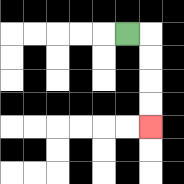{'start': '[5, 1]', 'end': '[6, 5]', 'path_directions': 'R,D,D,D,D', 'path_coordinates': '[[5, 1], [6, 1], [6, 2], [6, 3], [6, 4], [6, 5]]'}